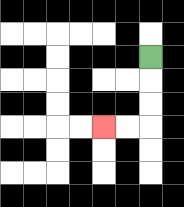{'start': '[6, 2]', 'end': '[4, 5]', 'path_directions': 'D,D,D,L,L', 'path_coordinates': '[[6, 2], [6, 3], [6, 4], [6, 5], [5, 5], [4, 5]]'}